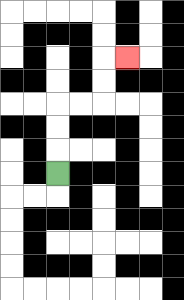{'start': '[2, 7]', 'end': '[5, 2]', 'path_directions': 'U,U,U,R,R,U,U,R', 'path_coordinates': '[[2, 7], [2, 6], [2, 5], [2, 4], [3, 4], [4, 4], [4, 3], [4, 2], [5, 2]]'}